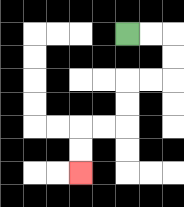{'start': '[5, 1]', 'end': '[3, 7]', 'path_directions': 'R,R,D,D,L,L,D,D,L,L,D,D', 'path_coordinates': '[[5, 1], [6, 1], [7, 1], [7, 2], [7, 3], [6, 3], [5, 3], [5, 4], [5, 5], [4, 5], [3, 5], [3, 6], [3, 7]]'}